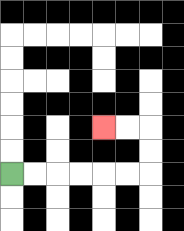{'start': '[0, 7]', 'end': '[4, 5]', 'path_directions': 'R,R,R,R,R,R,U,U,L,L', 'path_coordinates': '[[0, 7], [1, 7], [2, 7], [3, 7], [4, 7], [5, 7], [6, 7], [6, 6], [6, 5], [5, 5], [4, 5]]'}